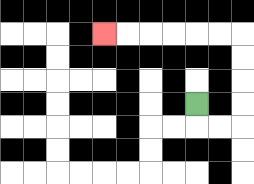{'start': '[8, 4]', 'end': '[4, 1]', 'path_directions': 'D,R,R,U,U,U,U,L,L,L,L,L,L', 'path_coordinates': '[[8, 4], [8, 5], [9, 5], [10, 5], [10, 4], [10, 3], [10, 2], [10, 1], [9, 1], [8, 1], [7, 1], [6, 1], [5, 1], [4, 1]]'}